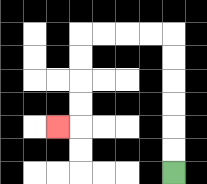{'start': '[7, 7]', 'end': '[2, 5]', 'path_directions': 'U,U,U,U,U,U,L,L,L,L,D,D,D,D,L', 'path_coordinates': '[[7, 7], [7, 6], [7, 5], [7, 4], [7, 3], [7, 2], [7, 1], [6, 1], [5, 1], [4, 1], [3, 1], [3, 2], [3, 3], [3, 4], [3, 5], [2, 5]]'}